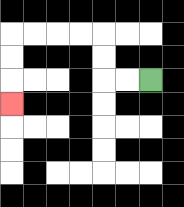{'start': '[6, 3]', 'end': '[0, 4]', 'path_directions': 'L,L,U,U,L,L,L,L,D,D,D', 'path_coordinates': '[[6, 3], [5, 3], [4, 3], [4, 2], [4, 1], [3, 1], [2, 1], [1, 1], [0, 1], [0, 2], [0, 3], [0, 4]]'}